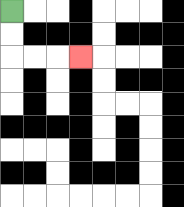{'start': '[0, 0]', 'end': '[3, 2]', 'path_directions': 'D,D,R,R,R', 'path_coordinates': '[[0, 0], [0, 1], [0, 2], [1, 2], [2, 2], [3, 2]]'}